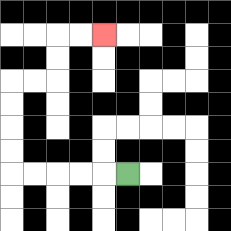{'start': '[5, 7]', 'end': '[4, 1]', 'path_directions': 'L,L,L,L,L,U,U,U,U,R,R,U,U,R,R', 'path_coordinates': '[[5, 7], [4, 7], [3, 7], [2, 7], [1, 7], [0, 7], [0, 6], [0, 5], [0, 4], [0, 3], [1, 3], [2, 3], [2, 2], [2, 1], [3, 1], [4, 1]]'}